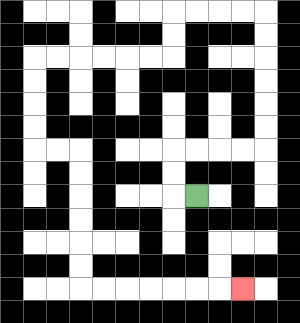{'start': '[8, 8]', 'end': '[10, 12]', 'path_directions': 'L,U,U,R,R,R,R,U,U,U,U,U,U,L,L,L,L,D,D,L,L,L,L,L,L,D,D,D,D,R,R,D,D,D,D,D,D,R,R,R,R,R,R,R', 'path_coordinates': '[[8, 8], [7, 8], [7, 7], [7, 6], [8, 6], [9, 6], [10, 6], [11, 6], [11, 5], [11, 4], [11, 3], [11, 2], [11, 1], [11, 0], [10, 0], [9, 0], [8, 0], [7, 0], [7, 1], [7, 2], [6, 2], [5, 2], [4, 2], [3, 2], [2, 2], [1, 2], [1, 3], [1, 4], [1, 5], [1, 6], [2, 6], [3, 6], [3, 7], [3, 8], [3, 9], [3, 10], [3, 11], [3, 12], [4, 12], [5, 12], [6, 12], [7, 12], [8, 12], [9, 12], [10, 12]]'}